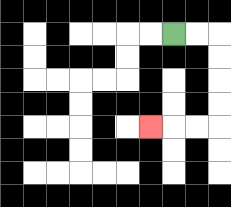{'start': '[7, 1]', 'end': '[6, 5]', 'path_directions': 'R,R,D,D,D,D,L,L,L', 'path_coordinates': '[[7, 1], [8, 1], [9, 1], [9, 2], [9, 3], [9, 4], [9, 5], [8, 5], [7, 5], [6, 5]]'}